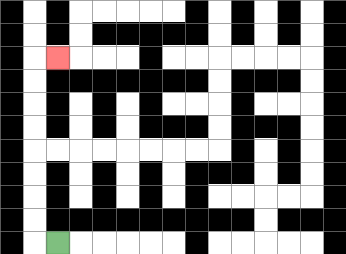{'start': '[2, 10]', 'end': '[2, 2]', 'path_directions': 'L,U,U,U,U,U,U,U,U,R', 'path_coordinates': '[[2, 10], [1, 10], [1, 9], [1, 8], [1, 7], [1, 6], [1, 5], [1, 4], [1, 3], [1, 2], [2, 2]]'}